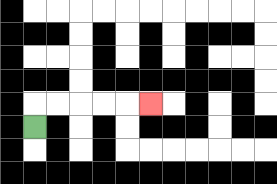{'start': '[1, 5]', 'end': '[6, 4]', 'path_directions': 'U,R,R,R,R,R', 'path_coordinates': '[[1, 5], [1, 4], [2, 4], [3, 4], [4, 4], [5, 4], [6, 4]]'}